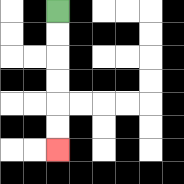{'start': '[2, 0]', 'end': '[2, 6]', 'path_directions': 'D,D,D,D,D,D', 'path_coordinates': '[[2, 0], [2, 1], [2, 2], [2, 3], [2, 4], [2, 5], [2, 6]]'}